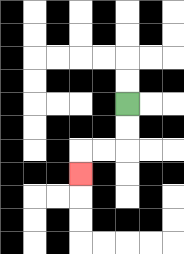{'start': '[5, 4]', 'end': '[3, 7]', 'path_directions': 'D,D,L,L,D', 'path_coordinates': '[[5, 4], [5, 5], [5, 6], [4, 6], [3, 6], [3, 7]]'}